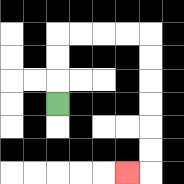{'start': '[2, 4]', 'end': '[5, 7]', 'path_directions': 'U,U,U,R,R,R,R,D,D,D,D,D,D,L', 'path_coordinates': '[[2, 4], [2, 3], [2, 2], [2, 1], [3, 1], [4, 1], [5, 1], [6, 1], [6, 2], [6, 3], [6, 4], [6, 5], [6, 6], [6, 7], [5, 7]]'}